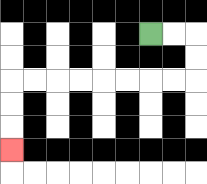{'start': '[6, 1]', 'end': '[0, 6]', 'path_directions': 'R,R,D,D,L,L,L,L,L,L,L,L,D,D,D', 'path_coordinates': '[[6, 1], [7, 1], [8, 1], [8, 2], [8, 3], [7, 3], [6, 3], [5, 3], [4, 3], [3, 3], [2, 3], [1, 3], [0, 3], [0, 4], [0, 5], [0, 6]]'}